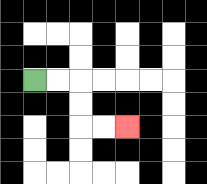{'start': '[1, 3]', 'end': '[5, 5]', 'path_directions': 'R,R,D,D,R,R', 'path_coordinates': '[[1, 3], [2, 3], [3, 3], [3, 4], [3, 5], [4, 5], [5, 5]]'}